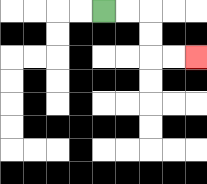{'start': '[4, 0]', 'end': '[8, 2]', 'path_directions': 'R,R,D,D,R,R', 'path_coordinates': '[[4, 0], [5, 0], [6, 0], [6, 1], [6, 2], [7, 2], [8, 2]]'}